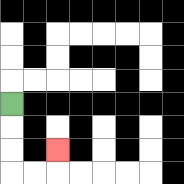{'start': '[0, 4]', 'end': '[2, 6]', 'path_directions': 'D,D,D,R,R,U', 'path_coordinates': '[[0, 4], [0, 5], [0, 6], [0, 7], [1, 7], [2, 7], [2, 6]]'}